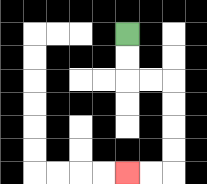{'start': '[5, 1]', 'end': '[5, 7]', 'path_directions': 'D,D,R,R,D,D,D,D,L,L', 'path_coordinates': '[[5, 1], [5, 2], [5, 3], [6, 3], [7, 3], [7, 4], [7, 5], [7, 6], [7, 7], [6, 7], [5, 7]]'}